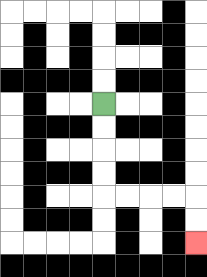{'start': '[4, 4]', 'end': '[8, 10]', 'path_directions': 'D,D,D,D,R,R,R,R,D,D', 'path_coordinates': '[[4, 4], [4, 5], [4, 6], [4, 7], [4, 8], [5, 8], [6, 8], [7, 8], [8, 8], [8, 9], [8, 10]]'}